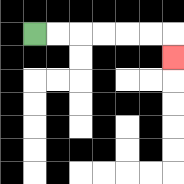{'start': '[1, 1]', 'end': '[7, 2]', 'path_directions': 'R,R,R,R,R,R,D', 'path_coordinates': '[[1, 1], [2, 1], [3, 1], [4, 1], [5, 1], [6, 1], [7, 1], [7, 2]]'}